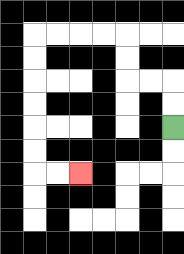{'start': '[7, 5]', 'end': '[3, 7]', 'path_directions': 'U,U,L,L,U,U,L,L,L,L,D,D,D,D,D,D,R,R', 'path_coordinates': '[[7, 5], [7, 4], [7, 3], [6, 3], [5, 3], [5, 2], [5, 1], [4, 1], [3, 1], [2, 1], [1, 1], [1, 2], [1, 3], [1, 4], [1, 5], [1, 6], [1, 7], [2, 7], [3, 7]]'}